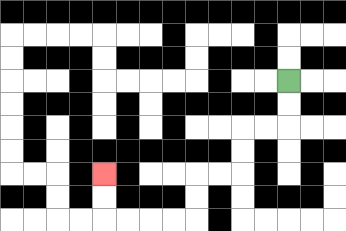{'start': '[12, 3]', 'end': '[4, 7]', 'path_directions': 'D,D,L,L,D,D,L,L,D,D,L,L,L,L,U,U', 'path_coordinates': '[[12, 3], [12, 4], [12, 5], [11, 5], [10, 5], [10, 6], [10, 7], [9, 7], [8, 7], [8, 8], [8, 9], [7, 9], [6, 9], [5, 9], [4, 9], [4, 8], [4, 7]]'}